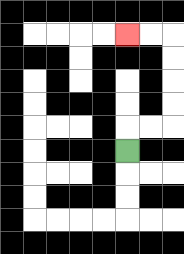{'start': '[5, 6]', 'end': '[5, 1]', 'path_directions': 'U,R,R,U,U,U,U,L,L', 'path_coordinates': '[[5, 6], [5, 5], [6, 5], [7, 5], [7, 4], [7, 3], [7, 2], [7, 1], [6, 1], [5, 1]]'}